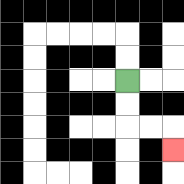{'start': '[5, 3]', 'end': '[7, 6]', 'path_directions': 'D,D,R,R,D', 'path_coordinates': '[[5, 3], [5, 4], [5, 5], [6, 5], [7, 5], [7, 6]]'}